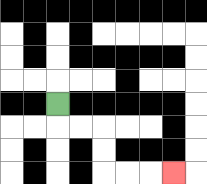{'start': '[2, 4]', 'end': '[7, 7]', 'path_directions': 'D,R,R,D,D,R,R,R', 'path_coordinates': '[[2, 4], [2, 5], [3, 5], [4, 5], [4, 6], [4, 7], [5, 7], [6, 7], [7, 7]]'}